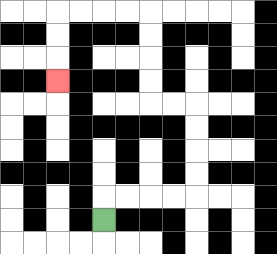{'start': '[4, 9]', 'end': '[2, 3]', 'path_directions': 'U,R,R,R,R,U,U,U,U,L,L,U,U,U,U,L,L,L,L,D,D,D', 'path_coordinates': '[[4, 9], [4, 8], [5, 8], [6, 8], [7, 8], [8, 8], [8, 7], [8, 6], [8, 5], [8, 4], [7, 4], [6, 4], [6, 3], [6, 2], [6, 1], [6, 0], [5, 0], [4, 0], [3, 0], [2, 0], [2, 1], [2, 2], [2, 3]]'}